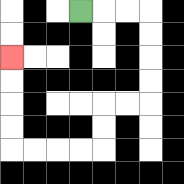{'start': '[3, 0]', 'end': '[0, 2]', 'path_directions': 'R,R,R,D,D,D,D,L,L,D,D,L,L,L,L,U,U,U,U', 'path_coordinates': '[[3, 0], [4, 0], [5, 0], [6, 0], [6, 1], [6, 2], [6, 3], [6, 4], [5, 4], [4, 4], [4, 5], [4, 6], [3, 6], [2, 6], [1, 6], [0, 6], [0, 5], [0, 4], [0, 3], [0, 2]]'}